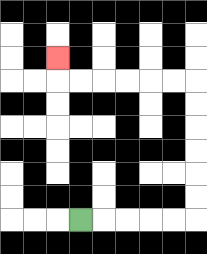{'start': '[3, 9]', 'end': '[2, 2]', 'path_directions': 'R,R,R,R,R,U,U,U,U,U,U,L,L,L,L,L,L,U', 'path_coordinates': '[[3, 9], [4, 9], [5, 9], [6, 9], [7, 9], [8, 9], [8, 8], [8, 7], [8, 6], [8, 5], [8, 4], [8, 3], [7, 3], [6, 3], [5, 3], [4, 3], [3, 3], [2, 3], [2, 2]]'}